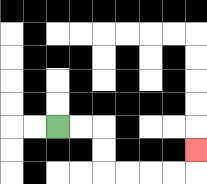{'start': '[2, 5]', 'end': '[8, 6]', 'path_directions': 'R,R,D,D,R,R,R,R,U', 'path_coordinates': '[[2, 5], [3, 5], [4, 5], [4, 6], [4, 7], [5, 7], [6, 7], [7, 7], [8, 7], [8, 6]]'}